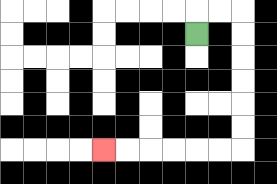{'start': '[8, 1]', 'end': '[4, 6]', 'path_directions': 'U,R,R,D,D,D,D,D,D,L,L,L,L,L,L', 'path_coordinates': '[[8, 1], [8, 0], [9, 0], [10, 0], [10, 1], [10, 2], [10, 3], [10, 4], [10, 5], [10, 6], [9, 6], [8, 6], [7, 6], [6, 6], [5, 6], [4, 6]]'}